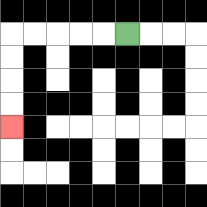{'start': '[5, 1]', 'end': '[0, 5]', 'path_directions': 'L,L,L,L,L,D,D,D,D', 'path_coordinates': '[[5, 1], [4, 1], [3, 1], [2, 1], [1, 1], [0, 1], [0, 2], [0, 3], [0, 4], [0, 5]]'}